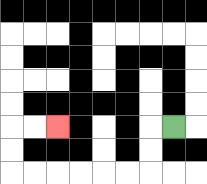{'start': '[7, 5]', 'end': '[2, 5]', 'path_directions': 'L,D,D,L,L,L,L,L,L,U,U,R,R', 'path_coordinates': '[[7, 5], [6, 5], [6, 6], [6, 7], [5, 7], [4, 7], [3, 7], [2, 7], [1, 7], [0, 7], [0, 6], [0, 5], [1, 5], [2, 5]]'}